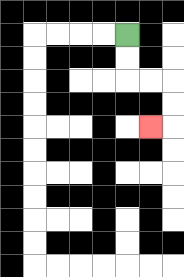{'start': '[5, 1]', 'end': '[6, 5]', 'path_directions': 'D,D,R,R,D,D,L', 'path_coordinates': '[[5, 1], [5, 2], [5, 3], [6, 3], [7, 3], [7, 4], [7, 5], [6, 5]]'}